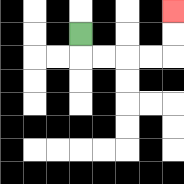{'start': '[3, 1]', 'end': '[7, 0]', 'path_directions': 'D,R,R,R,R,U,U', 'path_coordinates': '[[3, 1], [3, 2], [4, 2], [5, 2], [6, 2], [7, 2], [7, 1], [7, 0]]'}